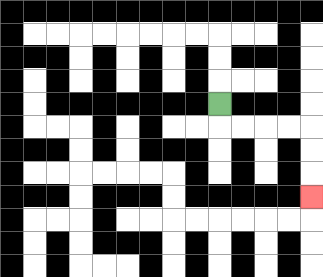{'start': '[9, 4]', 'end': '[13, 8]', 'path_directions': 'D,R,R,R,R,D,D,D', 'path_coordinates': '[[9, 4], [9, 5], [10, 5], [11, 5], [12, 5], [13, 5], [13, 6], [13, 7], [13, 8]]'}